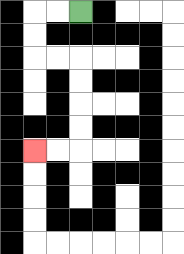{'start': '[3, 0]', 'end': '[1, 6]', 'path_directions': 'L,L,D,D,R,R,D,D,D,D,L,L', 'path_coordinates': '[[3, 0], [2, 0], [1, 0], [1, 1], [1, 2], [2, 2], [3, 2], [3, 3], [3, 4], [3, 5], [3, 6], [2, 6], [1, 6]]'}